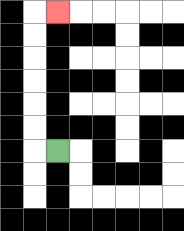{'start': '[2, 6]', 'end': '[2, 0]', 'path_directions': 'L,U,U,U,U,U,U,R', 'path_coordinates': '[[2, 6], [1, 6], [1, 5], [1, 4], [1, 3], [1, 2], [1, 1], [1, 0], [2, 0]]'}